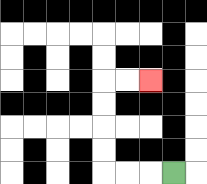{'start': '[7, 7]', 'end': '[6, 3]', 'path_directions': 'L,L,L,U,U,U,U,R,R', 'path_coordinates': '[[7, 7], [6, 7], [5, 7], [4, 7], [4, 6], [4, 5], [4, 4], [4, 3], [5, 3], [6, 3]]'}